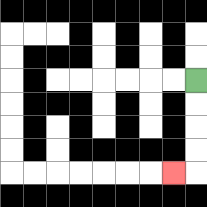{'start': '[8, 3]', 'end': '[7, 7]', 'path_directions': 'D,D,D,D,L', 'path_coordinates': '[[8, 3], [8, 4], [8, 5], [8, 6], [8, 7], [7, 7]]'}